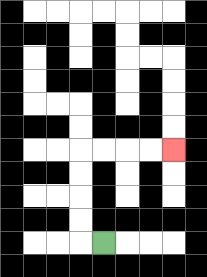{'start': '[4, 10]', 'end': '[7, 6]', 'path_directions': 'L,U,U,U,U,R,R,R,R', 'path_coordinates': '[[4, 10], [3, 10], [3, 9], [3, 8], [3, 7], [3, 6], [4, 6], [5, 6], [6, 6], [7, 6]]'}